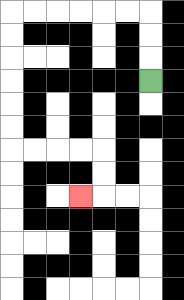{'start': '[6, 3]', 'end': '[3, 8]', 'path_directions': 'U,U,U,L,L,L,L,L,L,D,D,D,D,D,D,R,R,R,R,D,D,L', 'path_coordinates': '[[6, 3], [6, 2], [6, 1], [6, 0], [5, 0], [4, 0], [3, 0], [2, 0], [1, 0], [0, 0], [0, 1], [0, 2], [0, 3], [0, 4], [0, 5], [0, 6], [1, 6], [2, 6], [3, 6], [4, 6], [4, 7], [4, 8], [3, 8]]'}